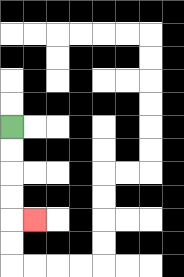{'start': '[0, 5]', 'end': '[1, 9]', 'path_directions': 'D,D,D,D,R', 'path_coordinates': '[[0, 5], [0, 6], [0, 7], [0, 8], [0, 9], [1, 9]]'}